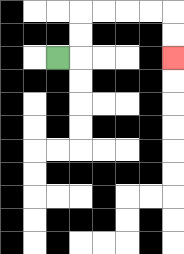{'start': '[2, 2]', 'end': '[7, 2]', 'path_directions': 'R,U,U,R,R,R,R,D,D', 'path_coordinates': '[[2, 2], [3, 2], [3, 1], [3, 0], [4, 0], [5, 0], [6, 0], [7, 0], [7, 1], [7, 2]]'}